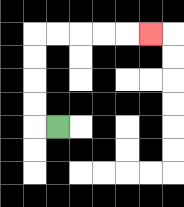{'start': '[2, 5]', 'end': '[6, 1]', 'path_directions': 'L,U,U,U,U,R,R,R,R,R', 'path_coordinates': '[[2, 5], [1, 5], [1, 4], [1, 3], [1, 2], [1, 1], [2, 1], [3, 1], [4, 1], [5, 1], [6, 1]]'}